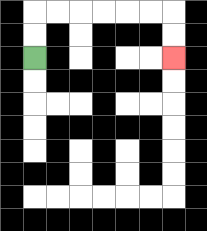{'start': '[1, 2]', 'end': '[7, 2]', 'path_directions': 'U,U,R,R,R,R,R,R,D,D', 'path_coordinates': '[[1, 2], [1, 1], [1, 0], [2, 0], [3, 0], [4, 0], [5, 0], [6, 0], [7, 0], [7, 1], [7, 2]]'}